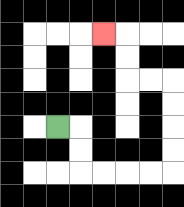{'start': '[2, 5]', 'end': '[4, 1]', 'path_directions': 'R,D,D,R,R,R,R,U,U,U,U,L,L,U,U,L', 'path_coordinates': '[[2, 5], [3, 5], [3, 6], [3, 7], [4, 7], [5, 7], [6, 7], [7, 7], [7, 6], [7, 5], [7, 4], [7, 3], [6, 3], [5, 3], [5, 2], [5, 1], [4, 1]]'}